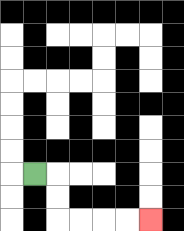{'start': '[1, 7]', 'end': '[6, 9]', 'path_directions': 'R,D,D,R,R,R,R', 'path_coordinates': '[[1, 7], [2, 7], [2, 8], [2, 9], [3, 9], [4, 9], [5, 9], [6, 9]]'}